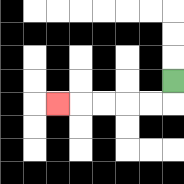{'start': '[7, 3]', 'end': '[2, 4]', 'path_directions': 'D,L,L,L,L,L', 'path_coordinates': '[[7, 3], [7, 4], [6, 4], [5, 4], [4, 4], [3, 4], [2, 4]]'}